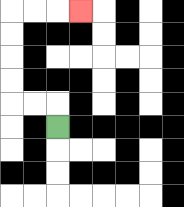{'start': '[2, 5]', 'end': '[3, 0]', 'path_directions': 'U,L,L,U,U,U,U,R,R,R', 'path_coordinates': '[[2, 5], [2, 4], [1, 4], [0, 4], [0, 3], [0, 2], [0, 1], [0, 0], [1, 0], [2, 0], [3, 0]]'}